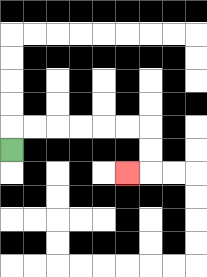{'start': '[0, 6]', 'end': '[5, 7]', 'path_directions': 'U,R,R,R,R,R,R,D,D,L', 'path_coordinates': '[[0, 6], [0, 5], [1, 5], [2, 5], [3, 5], [4, 5], [5, 5], [6, 5], [6, 6], [6, 7], [5, 7]]'}